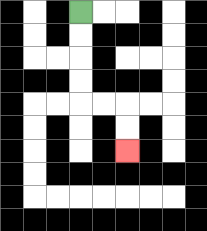{'start': '[3, 0]', 'end': '[5, 6]', 'path_directions': 'D,D,D,D,R,R,D,D', 'path_coordinates': '[[3, 0], [3, 1], [3, 2], [3, 3], [3, 4], [4, 4], [5, 4], [5, 5], [5, 6]]'}